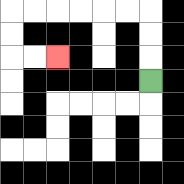{'start': '[6, 3]', 'end': '[2, 2]', 'path_directions': 'U,U,U,L,L,L,L,L,L,D,D,R,R', 'path_coordinates': '[[6, 3], [6, 2], [6, 1], [6, 0], [5, 0], [4, 0], [3, 0], [2, 0], [1, 0], [0, 0], [0, 1], [0, 2], [1, 2], [2, 2]]'}